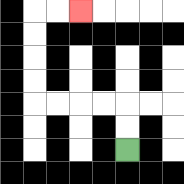{'start': '[5, 6]', 'end': '[3, 0]', 'path_directions': 'U,U,L,L,L,L,U,U,U,U,R,R', 'path_coordinates': '[[5, 6], [5, 5], [5, 4], [4, 4], [3, 4], [2, 4], [1, 4], [1, 3], [1, 2], [1, 1], [1, 0], [2, 0], [3, 0]]'}